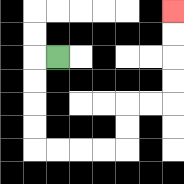{'start': '[2, 2]', 'end': '[7, 0]', 'path_directions': 'L,D,D,D,D,R,R,R,R,U,U,R,R,U,U,U,U', 'path_coordinates': '[[2, 2], [1, 2], [1, 3], [1, 4], [1, 5], [1, 6], [2, 6], [3, 6], [4, 6], [5, 6], [5, 5], [5, 4], [6, 4], [7, 4], [7, 3], [7, 2], [7, 1], [7, 0]]'}